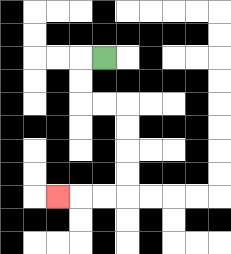{'start': '[4, 2]', 'end': '[2, 8]', 'path_directions': 'L,D,D,R,R,D,D,D,D,L,L,L', 'path_coordinates': '[[4, 2], [3, 2], [3, 3], [3, 4], [4, 4], [5, 4], [5, 5], [5, 6], [5, 7], [5, 8], [4, 8], [3, 8], [2, 8]]'}